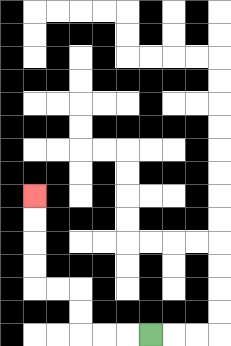{'start': '[6, 14]', 'end': '[1, 8]', 'path_directions': 'L,L,L,U,U,L,L,U,U,U,U', 'path_coordinates': '[[6, 14], [5, 14], [4, 14], [3, 14], [3, 13], [3, 12], [2, 12], [1, 12], [1, 11], [1, 10], [1, 9], [1, 8]]'}